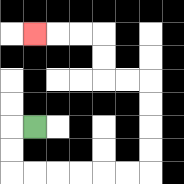{'start': '[1, 5]', 'end': '[1, 1]', 'path_directions': 'L,D,D,R,R,R,R,R,R,U,U,U,U,L,L,U,U,L,L,L', 'path_coordinates': '[[1, 5], [0, 5], [0, 6], [0, 7], [1, 7], [2, 7], [3, 7], [4, 7], [5, 7], [6, 7], [6, 6], [6, 5], [6, 4], [6, 3], [5, 3], [4, 3], [4, 2], [4, 1], [3, 1], [2, 1], [1, 1]]'}